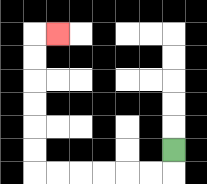{'start': '[7, 6]', 'end': '[2, 1]', 'path_directions': 'D,L,L,L,L,L,L,U,U,U,U,U,U,R', 'path_coordinates': '[[7, 6], [7, 7], [6, 7], [5, 7], [4, 7], [3, 7], [2, 7], [1, 7], [1, 6], [1, 5], [1, 4], [1, 3], [1, 2], [1, 1], [2, 1]]'}